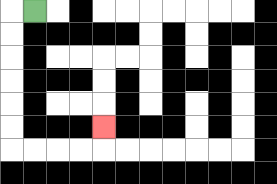{'start': '[1, 0]', 'end': '[4, 5]', 'path_directions': 'L,D,D,D,D,D,D,R,R,R,R,U', 'path_coordinates': '[[1, 0], [0, 0], [0, 1], [0, 2], [0, 3], [0, 4], [0, 5], [0, 6], [1, 6], [2, 6], [3, 6], [4, 6], [4, 5]]'}